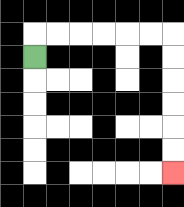{'start': '[1, 2]', 'end': '[7, 7]', 'path_directions': 'U,R,R,R,R,R,R,D,D,D,D,D,D', 'path_coordinates': '[[1, 2], [1, 1], [2, 1], [3, 1], [4, 1], [5, 1], [6, 1], [7, 1], [7, 2], [7, 3], [7, 4], [7, 5], [7, 6], [7, 7]]'}